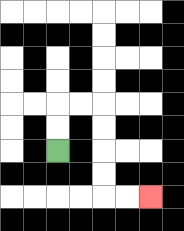{'start': '[2, 6]', 'end': '[6, 8]', 'path_directions': 'U,U,R,R,D,D,D,D,R,R', 'path_coordinates': '[[2, 6], [2, 5], [2, 4], [3, 4], [4, 4], [4, 5], [4, 6], [4, 7], [4, 8], [5, 8], [6, 8]]'}